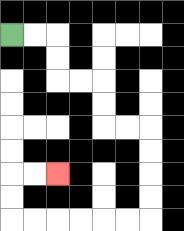{'start': '[0, 1]', 'end': '[2, 7]', 'path_directions': 'R,R,D,D,R,R,D,D,R,R,D,D,D,D,L,L,L,L,L,L,U,U,R,R', 'path_coordinates': '[[0, 1], [1, 1], [2, 1], [2, 2], [2, 3], [3, 3], [4, 3], [4, 4], [4, 5], [5, 5], [6, 5], [6, 6], [6, 7], [6, 8], [6, 9], [5, 9], [4, 9], [3, 9], [2, 9], [1, 9], [0, 9], [0, 8], [0, 7], [1, 7], [2, 7]]'}